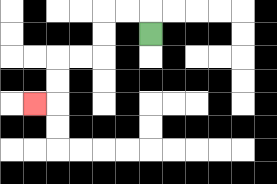{'start': '[6, 1]', 'end': '[1, 4]', 'path_directions': 'U,L,L,D,D,L,L,D,D,L', 'path_coordinates': '[[6, 1], [6, 0], [5, 0], [4, 0], [4, 1], [4, 2], [3, 2], [2, 2], [2, 3], [2, 4], [1, 4]]'}